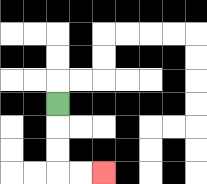{'start': '[2, 4]', 'end': '[4, 7]', 'path_directions': 'D,D,D,R,R', 'path_coordinates': '[[2, 4], [2, 5], [2, 6], [2, 7], [3, 7], [4, 7]]'}